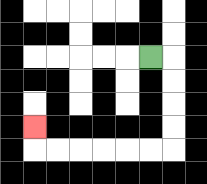{'start': '[6, 2]', 'end': '[1, 5]', 'path_directions': 'R,D,D,D,D,L,L,L,L,L,L,U', 'path_coordinates': '[[6, 2], [7, 2], [7, 3], [7, 4], [7, 5], [7, 6], [6, 6], [5, 6], [4, 6], [3, 6], [2, 6], [1, 6], [1, 5]]'}